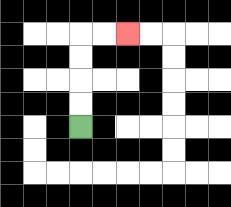{'start': '[3, 5]', 'end': '[5, 1]', 'path_directions': 'U,U,U,U,R,R', 'path_coordinates': '[[3, 5], [3, 4], [3, 3], [3, 2], [3, 1], [4, 1], [5, 1]]'}